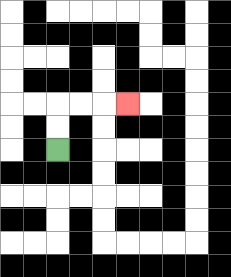{'start': '[2, 6]', 'end': '[5, 4]', 'path_directions': 'U,U,R,R,R', 'path_coordinates': '[[2, 6], [2, 5], [2, 4], [3, 4], [4, 4], [5, 4]]'}